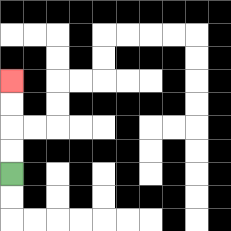{'start': '[0, 7]', 'end': '[0, 3]', 'path_directions': 'U,U,U,U', 'path_coordinates': '[[0, 7], [0, 6], [0, 5], [0, 4], [0, 3]]'}